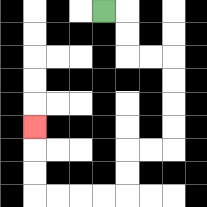{'start': '[4, 0]', 'end': '[1, 5]', 'path_directions': 'R,D,D,R,R,D,D,D,D,L,L,D,D,L,L,L,L,U,U,U', 'path_coordinates': '[[4, 0], [5, 0], [5, 1], [5, 2], [6, 2], [7, 2], [7, 3], [7, 4], [7, 5], [7, 6], [6, 6], [5, 6], [5, 7], [5, 8], [4, 8], [3, 8], [2, 8], [1, 8], [1, 7], [1, 6], [1, 5]]'}